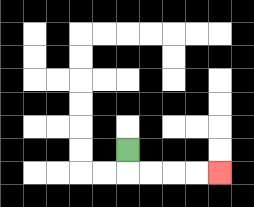{'start': '[5, 6]', 'end': '[9, 7]', 'path_directions': 'D,R,R,R,R', 'path_coordinates': '[[5, 6], [5, 7], [6, 7], [7, 7], [8, 7], [9, 7]]'}